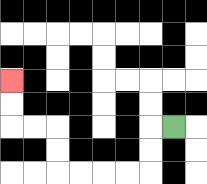{'start': '[7, 5]', 'end': '[0, 3]', 'path_directions': 'L,D,D,L,L,L,L,U,U,L,L,U,U', 'path_coordinates': '[[7, 5], [6, 5], [6, 6], [6, 7], [5, 7], [4, 7], [3, 7], [2, 7], [2, 6], [2, 5], [1, 5], [0, 5], [0, 4], [0, 3]]'}